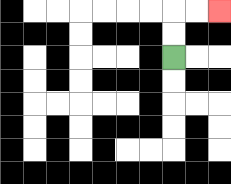{'start': '[7, 2]', 'end': '[9, 0]', 'path_directions': 'U,U,R,R', 'path_coordinates': '[[7, 2], [7, 1], [7, 0], [8, 0], [9, 0]]'}